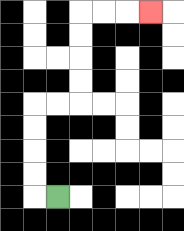{'start': '[2, 8]', 'end': '[6, 0]', 'path_directions': 'L,U,U,U,U,R,R,U,U,U,U,R,R,R', 'path_coordinates': '[[2, 8], [1, 8], [1, 7], [1, 6], [1, 5], [1, 4], [2, 4], [3, 4], [3, 3], [3, 2], [3, 1], [3, 0], [4, 0], [5, 0], [6, 0]]'}